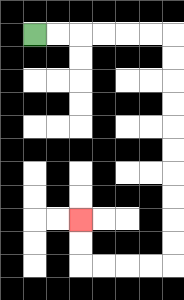{'start': '[1, 1]', 'end': '[3, 9]', 'path_directions': 'R,R,R,R,R,R,D,D,D,D,D,D,D,D,D,D,L,L,L,L,U,U', 'path_coordinates': '[[1, 1], [2, 1], [3, 1], [4, 1], [5, 1], [6, 1], [7, 1], [7, 2], [7, 3], [7, 4], [7, 5], [7, 6], [7, 7], [7, 8], [7, 9], [7, 10], [7, 11], [6, 11], [5, 11], [4, 11], [3, 11], [3, 10], [3, 9]]'}